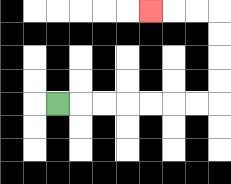{'start': '[2, 4]', 'end': '[6, 0]', 'path_directions': 'R,R,R,R,R,R,R,U,U,U,U,L,L,L', 'path_coordinates': '[[2, 4], [3, 4], [4, 4], [5, 4], [6, 4], [7, 4], [8, 4], [9, 4], [9, 3], [9, 2], [9, 1], [9, 0], [8, 0], [7, 0], [6, 0]]'}